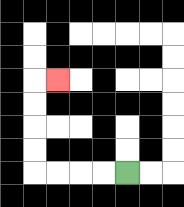{'start': '[5, 7]', 'end': '[2, 3]', 'path_directions': 'L,L,L,L,U,U,U,U,R', 'path_coordinates': '[[5, 7], [4, 7], [3, 7], [2, 7], [1, 7], [1, 6], [1, 5], [1, 4], [1, 3], [2, 3]]'}